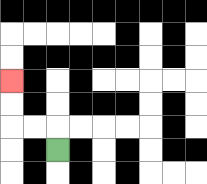{'start': '[2, 6]', 'end': '[0, 3]', 'path_directions': 'U,L,L,U,U', 'path_coordinates': '[[2, 6], [2, 5], [1, 5], [0, 5], [0, 4], [0, 3]]'}